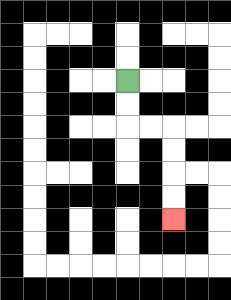{'start': '[5, 3]', 'end': '[7, 9]', 'path_directions': 'D,D,R,R,D,D,D,D', 'path_coordinates': '[[5, 3], [5, 4], [5, 5], [6, 5], [7, 5], [7, 6], [7, 7], [7, 8], [7, 9]]'}